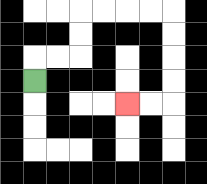{'start': '[1, 3]', 'end': '[5, 4]', 'path_directions': 'U,R,R,U,U,R,R,R,R,D,D,D,D,L,L', 'path_coordinates': '[[1, 3], [1, 2], [2, 2], [3, 2], [3, 1], [3, 0], [4, 0], [5, 0], [6, 0], [7, 0], [7, 1], [7, 2], [7, 3], [7, 4], [6, 4], [5, 4]]'}